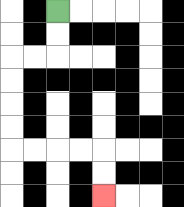{'start': '[2, 0]', 'end': '[4, 8]', 'path_directions': 'D,D,L,L,D,D,D,D,R,R,R,R,D,D', 'path_coordinates': '[[2, 0], [2, 1], [2, 2], [1, 2], [0, 2], [0, 3], [0, 4], [0, 5], [0, 6], [1, 6], [2, 6], [3, 6], [4, 6], [4, 7], [4, 8]]'}